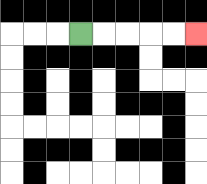{'start': '[3, 1]', 'end': '[8, 1]', 'path_directions': 'R,R,R,R,R', 'path_coordinates': '[[3, 1], [4, 1], [5, 1], [6, 1], [7, 1], [8, 1]]'}